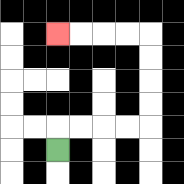{'start': '[2, 6]', 'end': '[2, 1]', 'path_directions': 'U,R,R,R,R,U,U,U,U,L,L,L,L', 'path_coordinates': '[[2, 6], [2, 5], [3, 5], [4, 5], [5, 5], [6, 5], [6, 4], [6, 3], [6, 2], [6, 1], [5, 1], [4, 1], [3, 1], [2, 1]]'}